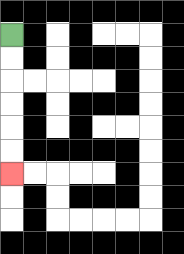{'start': '[0, 1]', 'end': '[0, 7]', 'path_directions': 'D,D,D,D,D,D', 'path_coordinates': '[[0, 1], [0, 2], [0, 3], [0, 4], [0, 5], [0, 6], [0, 7]]'}